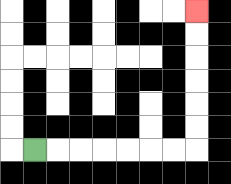{'start': '[1, 6]', 'end': '[8, 0]', 'path_directions': 'R,R,R,R,R,R,R,U,U,U,U,U,U', 'path_coordinates': '[[1, 6], [2, 6], [3, 6], [4, 6], [5, 6], [6, 6], [7, 6], [8, 6], [8, 5], [8, 4], [8, 3], [8, 2], [8, 1], [8, 0]]'}